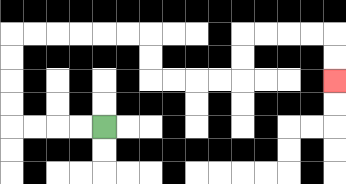{'start': '[4, 5]', 'end': '[14, 3]', 'path_directions': 'L,L,L,L,U,U,U,U,R,R,R,R,R,R,D,D,R,R,R,R,U,U,R,R,R,R,D,D', 'path_coordinates': '[[4, 5], [3, 5], [2, 5], [1, 5], [0, 5], [0, 4], [0, 3], [0, 2], [0, 1], [1, 1], [2, 1], [3, 1], [4, 1], [5, 1], [6, 1], [6, 2], [6, 3], [7, 3], [8, 3], [9, 3], [10, 3], [10, 2], [10, 1], [11, 1], [12, 1], [13, 1], [14, 1], [14, 2], [14, 3]]'}